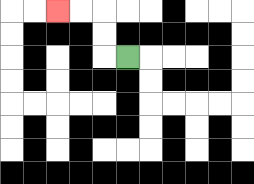{'start': '[5, 2]', 'end': '[2, 0]', 'path_directions': 'L,U,U,L,L', 'path_coordinates': '[[5, 2], [4, 2], [4, 1], [4, 0], [3, 0], [2, 0]]'}